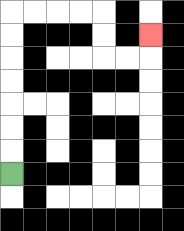{'start': '[0, 7]', 'end': '[6, 1]', 'path_directions': 'U,U,U,U,U,U,U,R,R,R,R,D,D,R,R,U', 'path_coordinates': '[[0, 7], [0, 6], [0, 5], [0, 4], [0, 3], [0, 2], [0, 1], [0, 0], [1, 0], [2, 0], [3, 0], [4, 0], [4, 1], [4, 2], [5, 2], [6, 2], [6, 1]]'}